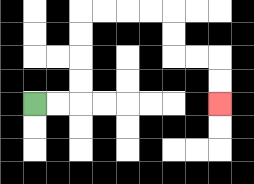{'start': '[1, 4]', 'end': '[9, 4]', 'path_directions': 'R,R,U,U,U,U,R,R,R,R,D,D,R,R,D,D', 'path_coordinates': '[[1, 4], [2, 4], [3, 4], [3, 3], [3, 2], [3, 1], [3, 0], [4, 0], [5, 0], [6, 0], [7, 0], [7, 1], [7, 2], [8, 2], [9, 2], [9, 3], [9, 4]]'}